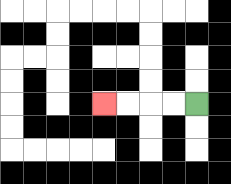{'start': '[8, 4]', 'end': '[4, 4]', 'path_directions': 'L,L,L,L', 'path_coordinates': '[[8, 4], [7, 4], [6, 4], [5, 4], [4, 4]]'}